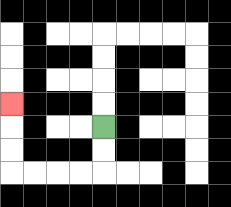{'start': '[4, 5]', 'end': '[0, 4]', 'path_directions': 'D,D,L,L,L,L,U,U,U', 'path_coordinates': '[[4, 5], [4, 6], [4, 7], [3, 7], [2, 7], [1, 7], [0, 7], [0, 6], [0, 5], [0, 4]]'}